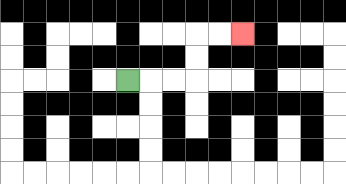{'start': '[5, 3]', 'end': '[10, 1]', 'path_directions': 'R,R,R,U,U,R,R', 'path_coordinates': '[[5, 3], [6, 3], [7, 3], [8, 3], [8, 2], [8, 1], [9, 1], [10, 1]]'}